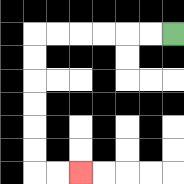{'start': '[7, 1]', 'end': '[3, 7]', 'path_directions': 'L,L,L,L,L,L,D,D,D,D,D,D,R,R', 'path_coordinates': '[[7, 1], [6, 1], [5, 1], [4, 1], [3, 1], [2, 1], [1, 1], [1, 2], [1, 3], [1, 4], [1, 5], [1, 6], [1, 7], [2, 7], [3, 7]]'}